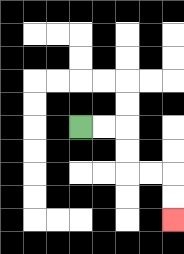{'start': '[3, 5]', 'end': '[7, 9]', 'path_directions': 'R,R,D,D,R,R,D,D', 'path_coordinates': '[[3, 5], [4, 5], [5, 5], [5, 6], [5, 7], [6, 7], [7, 7], [7, 8], [7, 9]]'}